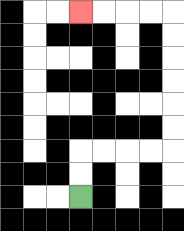{'start': '[3, 8]', 'end': '[3, 0]', 'path_directions': 'U,U,R,R,R,R,U,U,U,U,U,U,L,L,L,L', 'path_coordinates': '[[3, 8], [3, 7], [3, 6], [4, 6], [5, 6], [6, 6], [7, 6], [7, 5], [7, 4], [7, 3], [7, 2], [7, 1], [7, 0], [6, 0], [5, 0], [4, 0], [3, 0]]'}